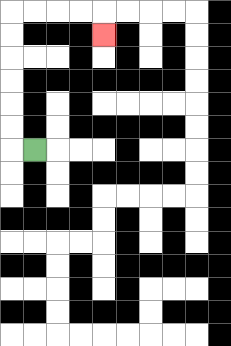{'start': '[1, 6]', 'end': '[4, 1]', 'path_directions': 'L,U,U,U,U,U,U,R,R,R,R,D', 'path_coordinates': '[[1, 6], [0, 6], [0, 5], [0, 4], [0, 3], [0, 2], [0, 1], [0, 0], [1, 0], [2, 0], [3, 0], [4, 0], [4, 1]]'}